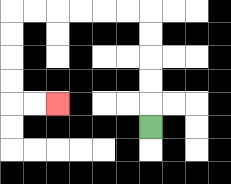{'start': '[6, 5]', 'end': '[2, 4]', 'path_directions': 'U,U,U,U,U,L,L,L,L,L,L,D,D,D,D,R,R', 'path_coordinates': '[[6, 5], [6, 4], [6, 3], [6, 2], [6, 1], [6, 0], [5, 0], [4, 0], [3, 0], [2, 0], [1, 0], [0, 0], [0, 1], [0, 2], [0, 3], [0, 4], [1, 4], [2, 4]]'}